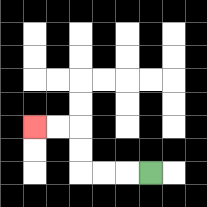{'start': '[6, 7]', 'end': '[1, 5]', 'path_directions': 'L,L,L,U,U,L,L', 'path_coordinates': '[[6, 7], [5, 7], [4, 7], [3, 7], [3, 6], [3, 5], [2, 5], [1, 5]]'}